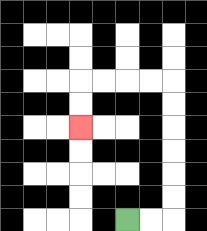{'start': '[5, 9]', 'end': '[3, 5]', 'path_directions': 'R,R,U,U,U,U,U,U,L,L,L,L,D,D', 'path_coordinates': '[[5, 9], [6, 9], [7, 9], [7, 8], [7, 7], [7, 6], [7, 5], [7, 4], [7, 3], [6, 3], [5, 3], [4, 3], [3, 3], [3, 4], [3, 5]]'}